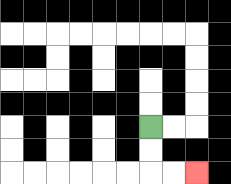{'start': '[6, 5]', 'end': '[8, 7]', 'path_directions': 'D,D,R,R', 'path_coordinates': '[[6, 5], [6, 6], [6, 7], [7, 7], [8, 7]]'}